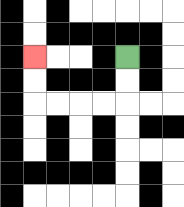{'start': '[5, 2]', 'end': '[1, 2]', 'path_directions': 'D,D,L,L,L,L,U,U', 'path_coordinates': '[[5, 2], [5, 3], [5, 4], [4, 4], [3, 4], [2, 4], [1, 4], [1, 3], [1, 2]]'}